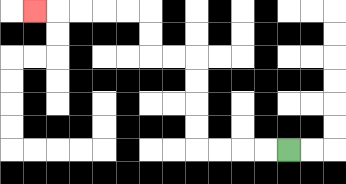{'start': '[12, 6]', 'end': '[1, 0]', 'path_directions': 'L,L,L,L,U,U,U,U,L,L,U,U,L,L,L,L,L', 'path_coordinates': '[[12, 6], [11, 6], [10, 6], [9, 6], [8, 6], [8, 5], [8, 4], [8, 3], [8, 2], [7, 2], [6, 2], [6, 1], [6, 0], [5, 0], [4, 0], [3, 0], [2, 0], [1, 0]]'}